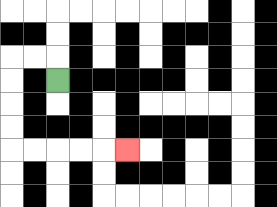{'start': '[2, 3]', 'end': '[5, 6]', 'path_directions': 'U,L,L,D,D,D,D,R,R,R,R,R', 'path_coordinates': '[[2, 3], [2, 2], [1, 2], [0, 2], [0, 3], [0, 4], [0, 5], [0, 6], [1, 6], [2, 6], [3, 6], [4, 6], [5, 6]]'}